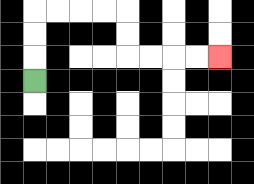{'start': '[1, 3]', 'end': '[9, 2]', 'path_directions': 'U,U,U,R,R,R,R,D,D,R,R,R,R', 'path_coordinates': '[[1, 3], [1, 2], [1, 1], [1, 0], [2, 0], [3, 0], [4, 0], [5, 0], [5, 1], [5, 2], [6, 2], [7, 2], [8, 2], [9, 2]]'}